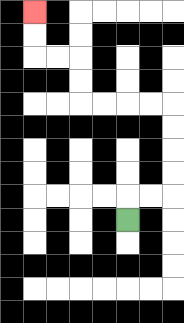{'start': '[5, 9]', 'end': '[1, 0]', 'path_directions': 'U,R,R,U,U,U,U,L,L,L,L,U,U,L,L,U,U', 'path_coordinates': '[[5, 9], [5, 8], [6, 8], [7, 8], [7, 7], [7, 6], [7, 5], [7, 4], [6, 4], [5, 4], [4, 4], [3, 4], [3, 3], [3, 2], [2, 2], [1, 2], [1, 1], [1, 0]]'}